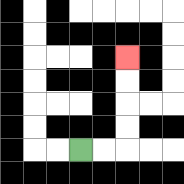{'start': '[3, 6]', 'end': '[5, 2]', 'path_directions': 'R,R,U,U,U,U', 'path_coordinates': '[[3, 6], [4, 6], [5, 6], [5, 5], [5, 4], [5, 3], [5, 2]]'}